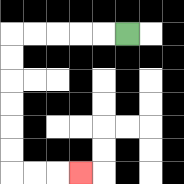{'start': '[5, 1]', 'end': '[3, 7]', 'path_directions': 'L,L,L,L,L,D,D,D,D,D,D,R,R,R', 'path_coordinates': '[[5, 1], [4, 1], [3, 1], [2, 1], [1, 1], [0, 1], [0, 2], [0, 3], [0, 4], [0, 5], [0, 6], [0, 7], [1, 7], [2, 7], [3, 7]]'}